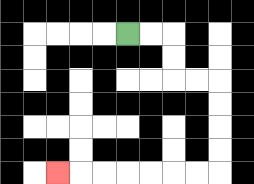{'start': '[5, 1]', 'end': '[2, 7]', 'path_directions': 'R,R,D,D,R,R,D,D,D,D,L,L,L,L,L,L,L', 'path_coordinates': '[[5, 1], [6, 1], [7, 1], [7, 2], [7, 3], [8, 3], [9, 3], [9, 4], [9, 5], [9, 6], [9, 7], [8, 7], [7, 7], [6, 7], [5, 7], [4, 7], [3, 7], [2, 7]]'}